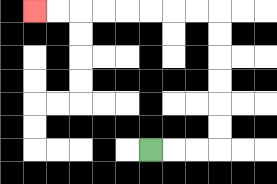{'start': '[6, 6]', 'end': '[1, 0]', 'path_directions': 'R,R,R,U,U,U,U,U,U,L,L,L,L,L,L,L,L', 'path_coordinates': '[[6, 6], [7, 6], [8, 6], [9, 6], [9, 5], [9, 4], [9, 3], [9, 2], [9, 1], [9, 0], [8, 0], [7, 0], [6, 0], [5, 0], [4, 0], [3, 0], [2, 0], [1, 0]]'}